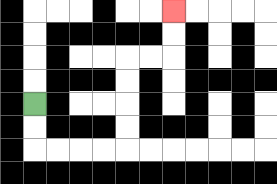{'start': '[1, 4]', 'end': '[7, 0]', 'path_directions': 'D,D,R,R,R,R,U,U,U,U,R,R,U,U', 'path_coordinates': '[[1, 4], [1, 5], [1, 6], [2, 6], [3, 6], [4, 6], [5, 6], [5, 5], [5, 4], [5, 3], [5, 2], [6, 2], [7, 2], [7, 1], [7, 0]]'}